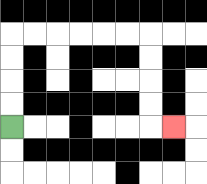{'start': '[0, 5]', 'end': '[7, 5]', 'path_directions': 'U,U,U,U,R,R,R,R,R,R,D,D,D,D,R', 'path_coordinates': '[[0, 5], [0, 4], [0, 3], [0, 2], [0, 1], [1, 1], [2, 1], [3, 1], [4, 1], [5, 1], [6, 1], [6, 2], [6, 3], [6, 4], [6, 5], [7, 5]]'}